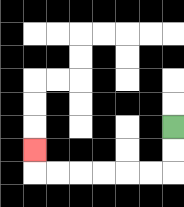{'start': '[7, 5]', 'end': '[1, 6]', 'path_directions': 'D,D,L,L,L,L,L,L,U', 'path_coordinates': '[[7, 5], [7, 6], [7, 7], [6, 7], [5, 7], [4, 7], [3, 7], [2, 7], [1, 7], [1, 6]]'}